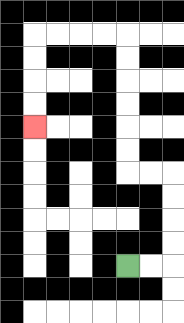{'start': '[5, 11]', 'end': '[1, 5]', 'path_directions': 'R,R,U,U,U,U,L,L,U,U,U,U,U,U,L,L,L,L,D,D,D,D', 'path_coordinates': '[[5, 11], [6, 11], [7, 11], [7, 10], [7, 9], [7, 8], [7, 7], [6, 7], [5, 7], [5, 6], [5, 5], [5, 4], [5, 3], [5, 2], [5, 1], [4, 1], [3, 1], [2, 1], [1, 1], [1, 2], [1, 3], [1, 4], [1, 5]]'}